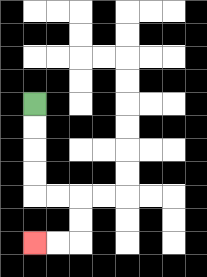{'start': '[1, 4]', 'end': '[1, 10]', 'path_directions': 'D,D,D,D,R,R,D,D,L,L', 'path_coordinates': '[[1, 4], [1, 5], [1, 6], [1, 7], [1, 8], [2, 8], [3, 8], [3, 9], [3, 10], [2, 10], [1, 10]]'}